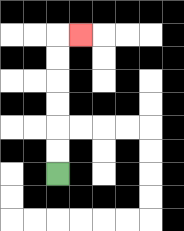{'start': '[2, 7]', 'end': '[3, 1]', 'path_directions': 'U,U,U,U,U,U,R', 'path_coordinates': '[[2, 7], [2, 6], [2, 5], [2, 4], [2, 3], [2, 2], [2, 1], [3, 1]]'}